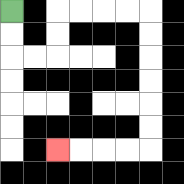{'start': '[0, 0]', 'end': '[2, 6]', 'path_directions': 'D,D,R,R,U,U,R,R,R,R,D,D,D,D,D,D,L,L,L,L', 'path_coordinates': '[[0, 0], [0, 1], [0, 2], [1, 2], [2, 2], [2, 1], [2, 0], [3, 0], [4, 0], [5, 0], [6, 0], [6, 1], [6, 2], [6, 3], [6, 4], [6, 5], [6, 6], [5, 6], [4, 6], [3, 6], [2, 6]]'}